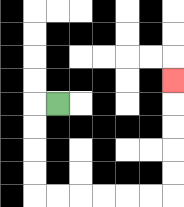{'start': '[2, 4]', 'end': '[7, 3]', 'path_directions': 'L,D,D,D,D,R,R,R,R,R,R,U,U,U,U,U', 'path_coordinates': '[[2, 4], [1, 4], [1, 5], [1, 6], [1, 7], [1, 8], [2, 8], [3, 8], [4, 8], [5, 8], [6, 8], [7, 8], [7, 7], [7, 6], [7, 5], [7, 4], [7, 3]]'}